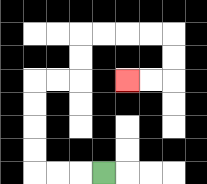{'start': '[4, 7]', 'end': '[5, 3]', 'path_directions': 'L,L,L,U,U,U,U,R,R,U,U,R,R,R,R,D,D,L,L', 'path_coordinates': '[[4, 7], [3, 7], [2, 7], [1, 7], [1, 6], [1, 5], [1, 4], [1, 3], [2, 3], [3, 3], [3, 2], [3, 1], [4, 1], [5, 1], [6, 1], [7, 1], [7, 2], [7, 3], [6, 3], [5, 3]]'}